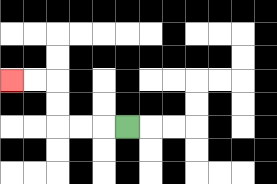{'start': '[5, 5]', 'end': '[0, 3]', 'path_directions': 'L,L,L,U,U,L,L', 'path_coordinates': '[[5, 5], [4, 5], [3, 5], [2, 5], [2, 4], [2, 3], [1, 3], [0, 3]]'}